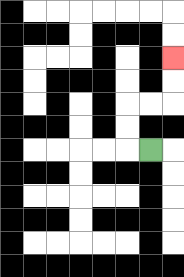{'start': '[6, 6]', 'end': '[7, 2]', 'path_directions': 'L,U,U,R,R,U,U', 'path_coordinates': '[[6, 6], [5, 6], [5, 5], [5, 4], [6, 4], [7, 4], [7, 3], [7, 2]]'}